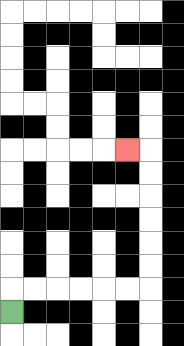{'start': '[0, 13]', 'end': '[5, 6]', 'path_directions': 'U,R,R,R,R,R,R,U,U,U,U,U,U,L', 'path_coordinates': '[[0, 13], [0, 12], [1, 12], [2, 12], [3, 12], [4, 12], [5, 12], [6, 12], [6, 11], [6, 10], [6, 9], [6, 8], [6, 7], [6, 6], [5, 6]]'}